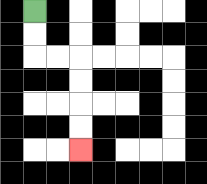{'start': '[1, 0]', 'end': '[3, 6]', 'path_directions': 'D,D,R,R,D,D,D,D', 'path_coordinates': '[[1, 0], [1, 1], [1, 2], [2, 2], [3, 2], [3, 3], [3, 4], [3, 5], [3, 6]]'}